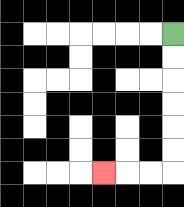{'start': '[7, 1]', 'end': '[4, 7]', 'path_directions': 'D,D,D,D,D,D,L,L,L', 'path_coordinates': '[[7, 1], [7, 2], [7, 3], [7, 4], [7, 5], [7, 6], [7, 7], [6, 7], [5, 7], [4, 7]]'}